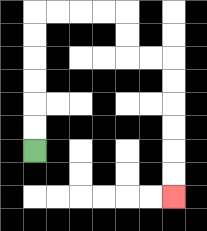{'start': '[1, 6]', 'end': '[7, 8]', 'path_directions': 'U,U,U,U,U,U,R,R,R,R,D,D,R,R,D,D,D,D,D,D', 'path_coordinates': '[[1, 6], [1, 5], [1, 4], [1, 3], [1, 2], [1, 1], [1, 0], [2, 0], [3, 0], [4, 0], [5, 0], [5, 1], [5, 2], [6, 2], [7, 2], [7, 3], [7, 4], [7, 5], [7, 6], [7, 7], [7, 8]]'}